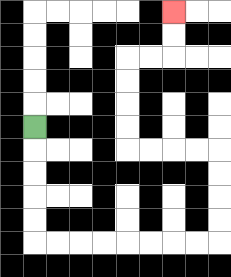{'start': '[1, 5]', 'end': '[7, 0]', 'path_directions': 'D,D,D,D,D,R,R,R,R,R,R,R,R,U,U,U,U,L,L,L,L,U,U,U,U,R,R,U,U', 'path_coordinates': '[[1, 5], [1, 6], [1, 7], [1, 8], [1, 9], [1, 10], [2, 10], [3, 10], [4, 10], [5, 10], [6, 10], [7, 10], [8, 10], [9, 10], [9, 9], [9, 8], [9, 7], [9, 6], [8, 6], [7, 6], [6, 6], [5, 6], [5, 5], [5, 4], [5, 3], [5, 2], [6, 2], [7, 2], [7, 1], [7, 0]]'}